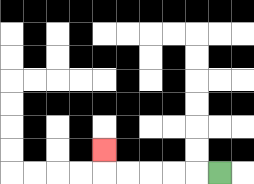{'start': '[9, 7]', 'end': '[4, 6]', 'path_directions': 'L,L,L,L,L,U', 'path_coordinates': '[[9, 7], [8, 7], [7, 7], [6, 7], [5, 7], [4, 7], [4, 6]]'}